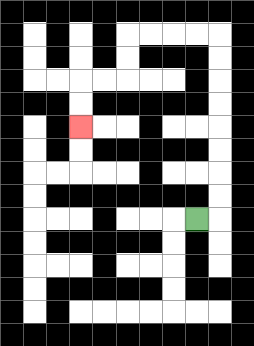{'start': '[8, 9]', 'end': '[3, 5]', 'path_directions': 'R,U,U,U,U,U,U,U,U,L,L,L,L,D,D,L,L,D,D', 'path_coordinates': '[[8, 9], [9, 9], [9, 8], [9, 7], [9, 6], [9, 5], [9, 4], [9, 3], [9, 2], [9, 1], [8, 1], [7, 1], [6, 1], [5, 1], [5, 2], [5, 3], [4, 3], [3, 3], [3, 4], [3, 5]]'}